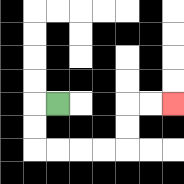{'start': '[2, 4]', 'end': '[7, 4]', 'path_directions': 'L,D,D,R,R,R,R,U,U,R,R', 'path_coordinates': '[[2, 4], [1, 4], [1, 5], [1, 6], [2, 6], [3, 6], [4, 6], [5, 6], [5, 5], [5, 4], [6, 4], [7, 4]]'}